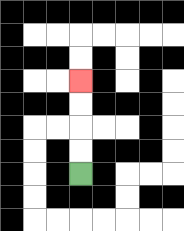{'start': '[3, 7]', 'end': '[3, 3]', 'path_directions': 'U,U,U,U', 'path_coordinates': '[[3, 7], [3, 6], [3, 5], [3, 4], [3, 3]]'}